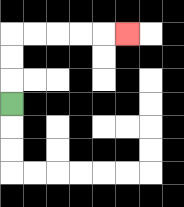{'start': '[0, 4]', 'end': '[5, 1]', 'path_directions': 'U,U,U,R,R,R,R,R', 'path_coordinates': '[[0, 4], [0, 3], [0, 2], [0, 1], [1, 1], [2, 1], [3, 1], [4, 1], [5, 1]]'}